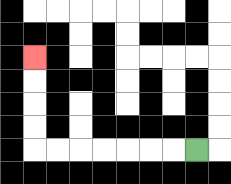{'start': '[8, 6]', 'end': '[1, 2]', 'path_directions': 'L,L,L,L,L,L,L,U,U,U,U', 'path_coordinates': '[[8, 6], [7, 6], [6, 6], [5, 6], [4, 6], [3, 6], [2, 6], [1, 6], [1, 5], [1, 4], [1, 3], [1, 2]]'}